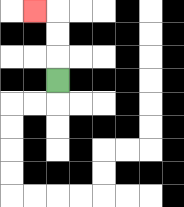{'start': '[2, 3]', 'end': '[1, 0]', 'path_directions': 'U,U,U,L', 'path_coordinates': '[[2, 3], [2, 2], [2, 1], [2, 0], [1, 0]]'}